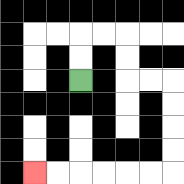{'start': '[3, 3]', 'end': '[1, 7]', 'path_directions': 'U,U,R,R,D,D,R,R,D,D,D,D,L,L,L,L,L,L', 'path_coordinates': '[[3, 3], [3, 2], [3, 1], [4, 1], [5, 1], [5, 2], [5, 3], [6, 3], [7, 3], [7, 4], [7, 5], [7, 6], [7, 7], [6, 7], [5, 7], [4, 7], [3, 7], [2, 7], [1, 7]]'}